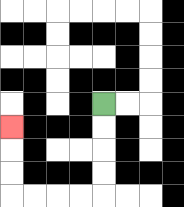{'start': '[4, 4]', 'end': '[0, 5]', 'path_directions': 'D,D,D,D,L,L,L,L,U,U,U', 'path_coordinates': '[[4, 4], [4, 5], [4, 6], [4, 7], [4, 8], [3, 8], [2, 8], [1, 8], [0, 8], [0, 7], [0, 6], [0, 5]]'}